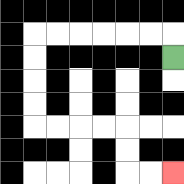{'start': '[7, 2]', 'end': '[7, 7]', 'path_directions': 'U,L,L,L,L,L,L,D,D,D,D,R,R,R,R,D,D,R,R', 'path_coordinates': '[[7, 2], [7, 1], [6, 1], [5, 1], [4, 1], [3, 1], [2, 1], [1, 1], [1, 2], [1, 3], [1, 4], [1, 5], [2, 5], [3, 5], [4, 5], [5, 5], [5, 6], [5, 7], [6, 7], [7, 7]]'}